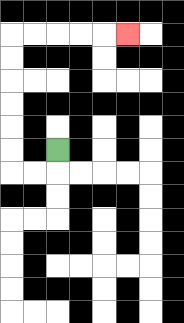{'start': '[2, 6]', 'end': '[5, 1]', 'path_directions': 'D,L,L,U,U,U,U,U,U,R,R,R,R,R', 'path_coordinates': '[[2, 6], [2, 7], [1, 7], [0, 7], [0, 6], [0, 5], [0, 4], [0, 3], [0, 2], [0, 1], [1, 1], [2, 1], [3, 1], [4, 1], [5, 1]]'}